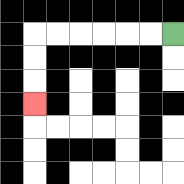{'start': '[7, 1]', 'end': '[1, 4]', 'path_directions': 'L,L,L,L,L,L,D,D,D', 'path_coordinates': '[[7, 1], [6, 1], [5, 1], [4, 1], [3, 1], [2, 1], [1, 1], [1, 2], [1, 3], [1, 4]]'}